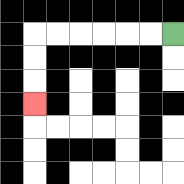{'start': '[7, 1]', 'end': '[1, 4]', 'path_directions': 'L,L,L,L,L,L,D,D,D', 'path_coordinates': '[[7, 1], [6, 1], [5, 1], [4, 1], [3, 1], [2, 1], [1, 1], [1, 2], [1, 3], [1, 4]]'}